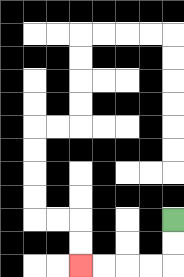{'start': '[7, 9]', 'end': '[3, 11]', 'path_directions': 'D,D,L,L,L,L', 'path_coordinates': '[[7, 9], [7, 10], [7, 11], [6, 11], [5, 11], [4, 11], [3, 11]]'}